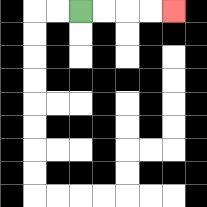{'start': '[3, 0]', 'end': '[7, 0]', 'path_directions': 'R,R,R,R', 'path_coordinates': '[[3, 0], [4, 0], [5, 0], [6, 0], [7, 0]]'}